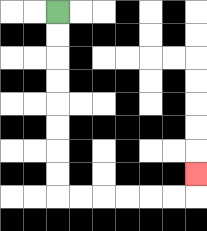{'start': '[2, 0]', 'end': '[8, 7]', 'path_directions': 'D,D,D,D,D,D,D,D,R,R,R,R,R,R,U', 'path_coordinates': '[[2, 0], [2, 1], [2, 2], [2, 3], [2, 4], [2, 5], [2, 6], [2, 7], [2, 8], [3, 8], [4, 8], [5, 8], [6, 8], [7, 8], [8, 8], [8, 7]]'}